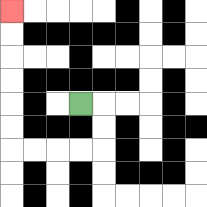{'start': '[3, 4]', 'end': '[0, 0]', 'path_directions': 'R,D,D,L,L,L,L,U,U,U,U,U,U', 'path_coordinates': '[[3, 4], [4, 4], [4, 5], [4, 6], [3, 6], [2, 6], [1, 6], [0, 6], [0, 5], [0, 4], [0, 3], [0, 2], [0, 1], [0, 0]]'}